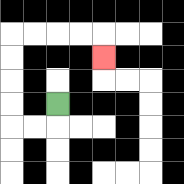{'start': '[2, 4]', 'end': '[4, 2]', 'path_directions': 'D,L,L,U,U,U,U,R,R,R,R,D', 'path_coordinates': '[[2, 4], [2, 5], [1, 5], [0, 5], [0, 4], [0, 3], [0, 2], [0, 1], [1, 1], [2, 1], [3, 1], [4, 1], [4, 2]]'}